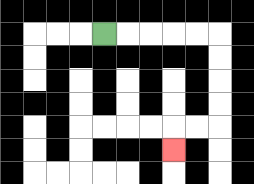{'start': '[4, 1]', 'end': '[7, 6]', 'path_directions': 'R,R,R,R,R,D,D,D,D,L,L,D', 'path_coordinates': '[[4, 1], [5, 1], [6, 1], [7, 1], [8, 1], [9, 1], [9, 2], [9, 3], [9, 4], [9, 5], [8, 5], [7, 5], [7, 6]]'}